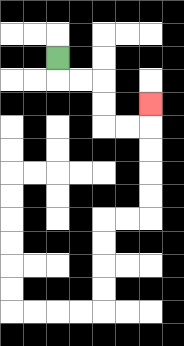{'start': '[2, 2]', 'end': '[6, 4]', 'path_directions': 'D,R,R,D,D,R,R,U', 'path_coordinates': '[[2, 2], [2, 3], [3, 3], [4, 3], [4, 4], [4, 5], [5, 5], [6, 5], [6, 4]]'}